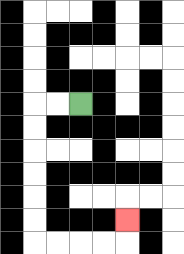{'start': '[3, 4]', 'end': '[5, 9]', 'path_directions': 'L,L,D,D,D,D,D,D,R,R,R,R,U', 'path_coordinates': '[[3, 4], [2, 4], [1, 4], [1, 5], [1, 6], [1, 7], [1, 8], [1, 9], [1, 10], [2, 10], [3, 10], [4, 10], [5, 10], [5, 9]]'}